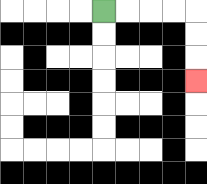{'start': '[4, 0]', 'end': '[8, 3]', 'path_directions': 'R,R,R,R,D,D,D', 'path_coordinates': '[[4, 0], [5, 0], [6, 0], [7, 0], [8, 0], [8, 1], [8, 2], [8, 3]]'}